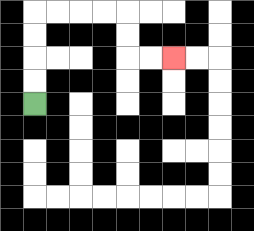{'start': '[1, 4]', 'end': '[7, 2]', 'path_directions': 'U,U,U,U,R,R,R,R,D,D,R,R', 'path_coordinates': '[[1, 4], [1, 3], [1, 2], [1, 1], [1, 0], [2, 0], [3, 0], [4, 0], [5, 0], [5, 1], [5, 2], [6, 2], [7, 2]]'}